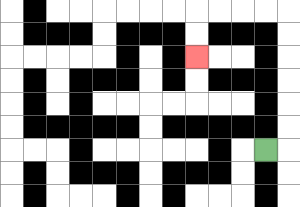{'start': '[11, 6]', 'end': '[8, 2]', 'path_directions': 'R,U,U,U,U,U,U,L,L,L,L,D,D', 'path_coordinates': '[[11, 6], [12, 6], [12, 5], [12, 4], [12, 3], [12, 2], [12, 1], [12, 0], [11, 0], [10, 0], [9, 0], [8, 0], [8, 1], [8, 2]]'}